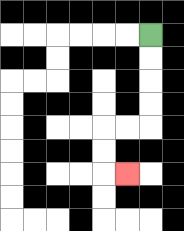{'start': '[6, 1]', 'end': '[5, 7]', 'path_directions': 'D,D,D,D,L,L,D,D,R', 'path_coordinates': '[[6, 1], [6, 2], [6, 3], [6, 4], [6, 5], [5, 5], [4, 5], [4, 6], [4, 7], [5, 7]]'}